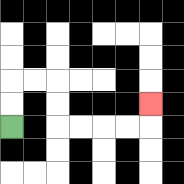{'start': '[0, 5]', 'end': '[6, 4]', 'path_directions': 'U,U,R,R,D,D,R,R,R,R,U', 'path_coordinates': '[[0, 5], [0, 4], [0, 3], [1, 3], [2, 3], [2, 4], [2, 5], [3, 5], [4, 5], [5, 5], [6, 5], [6, 4]]'}